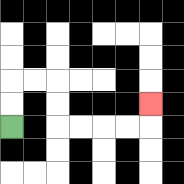{'start': '[0, 5]', 'end': '[6, 4]', 'path_directions': 'U,U,R,R,D,D,R,R,R,R,U', 'path_coordinates': '[[0, 5], [0, 4], [0, 3], [1, 3], [2, 3], [2, 4], [2, 5], [3, 5], [4, 5], [5, 5], [6, 5], [6, 4]]'}